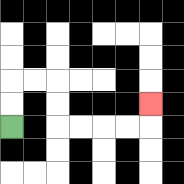{'start': '[0, 5]', 'end': '[6, 4]', 'path_directions': 'U,U,R,R,D,D,R,R,R,R,U', 'path_coordinates': '[[0, 5], [0, 4], [0, 3], [1, 3], [2, 3], [2, 4], [2, 5], [3, 5], [4, 5], [5, 5], [6, 5], [6, 4]]'}